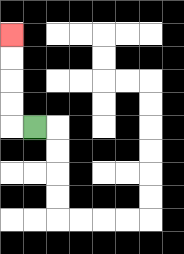{'start': '[1, 5]', 'end': '[0, 1]', 'path_directions': 'L,U,U,U,U', 'path_coordinates': '[[1, 5], [0, 5], [0, 4], [0, 3], [0, 2], [0, 1]]'}